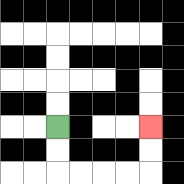{'start': '[2, 5]', 'end': '[6, 5]', 'path_directions': 'D,D,R,R,R,R,U,U', 'path_coordinates': '[[2, 5], [2, 6], [2, 7], [3, 7], [4, 7], [5, 7], [6, 7], [6, 6], [6, 5]]'}